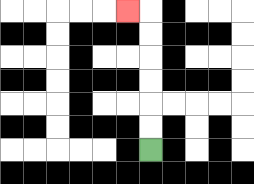{'start': '[6, 6]', 'end': '[5, 0]', 'path_directions': 'U,U,U,U,U,U,L', 'path_coordinates': '[[6, 6], [6, 5], [6, 4], [6, 3], [6, 2], [6, 1], [6, 0], [5, 0]]'}